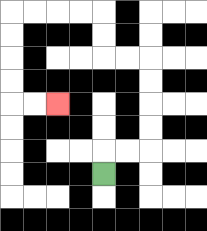{'start': '[4, 7]', 'end': '[2, 4]', 'path_directions': 'U,R,R,U,U,U,U,L,L,U,U,L,L,L,L,D,D,D,D,R,R', 'path_coordinates': '[[4, 7], [4, 6], [5, 6], [6, 6], [6, 5], [6, 4], [6, 3], [6, 2], [5, 2], [4, 2], [4, 1], [4, 0], [3, 0], [2, 0], [1, 0], [0, 0], [0, 1], [0, 2], [0, 3], [0, 4], [1, 4], [2, 4]]'}